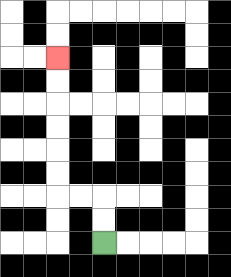{'start': '[4, 10]', 'end': '[2, 2]', 'path_directions': 'U,U,L,L,U,U,U,U,U,U', 'path_coordinates': '[[4, 10], [4, 9], [4, 8], [3, 8], [2, 8], [2, 7], [2, 6], [2, 5], [2, 4], [2, 3], [2, 2]]'}